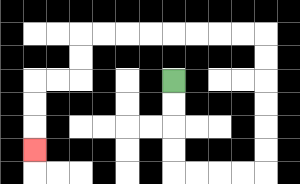{'start': '[7, 3]', 'end': '[1, 6]', 'path_directions': 'D,D,D,D,R,R,R,R,U,U,U,U,U,U,L,L,L,L,L,L,L,L,D,D,L,L,D,D,D', 'path_coordinates': '[[7, 3], [7, 4], [7, 5], [7, 6], [7, 7], [8, 7], [9, 7], [10, 7], [11, 7], [11, 6], [11, 5], [11, 4], [11, 3], [11, 2], [11, 1], [10, 1], [9, 1], [8, 1], [7, 1], [6, 1], [5, 1], [4, 1], [3, 1], [3, 2], [3, 3], [2, 3], [1, 3], [1, 4], [1, 5], [1, 6]]'}